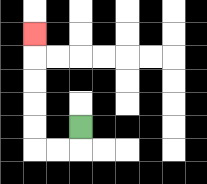{'start': '[3, 5]', 'end': '[1, 1]', 'path_directions': 'D,L,L,U,U,U,U,U', 'path_coordinates': '[[3, 5], [3, 6], [2, 6], [1, 6], [1, 5], [1, 4], [1, 3], [1, 2], [1, 1]]'}